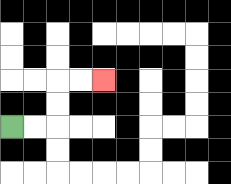{'start': '[0, 5]', 'end': '[4, 3]', 'path_directions': 'R,R,U,U,R,R', 'path_coordinates': '[[0, 5], [1, 5], [2, 5], [2, 4], [2, 3], [3, 3], [4, 3]]'}